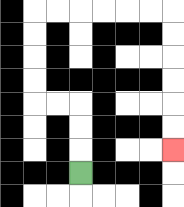{'start': '[3, 7]', 'end': '[7, 6]', 'path_directions': 'U,U,U,L,L,U,U,U,U,R,R,R,R,R,R,D,D,D,D,D,D', 'path_coordinates': '[[3, 7], [3, 6], [3, 5], [3, 4], [2, 4], [1, 4], [1, 3], [1, 2], [1, 1], [1, 0], [2, 0], [3, 0], [4, 0], [5, 0], [6, 0], [7, 0], [7, 1], [7, 2], [7, 3], [7, 4], [7, 5], [7, 6]]'}